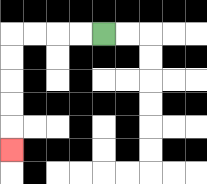{'start': '[4, 1]', 'end': '[0, 6]', 'path_directions': 'L,L,L,L,D,D,D,D,D', 'path_coordinates': '[[4, 1], [3, 1], [2, 1], [1, 1], [0, 1], [0, 2], [0, 3], [0, 4], [0, 5], [0, 6]]'}